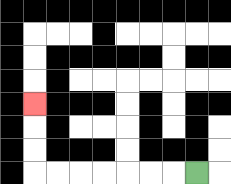{'start': '[8, 7]', 'end': '[1, 4]', 'path_directions': 'L,L,L,L,L,L,L,U,U,U', 'path_coordinates': '[[8, 7], [7, 7], [6, 7], [5, 7], [4, 7], [3, 7], [2, 7], [1, 7], [1, 6], [1, 5], [1, 4]]'}